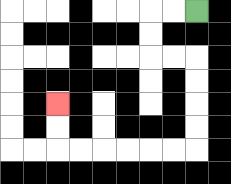{'start': '[8, 0]', 'end': '[2, 4]', 'path_directions': 'L,L,D,D,R,R,D,D,D,D,L,L,L,L,L,L,U,U', 'path_coordinates': '[[8, 0], [7, 0], [6, 0], [6, 1], [6, 2], [7, 2], [8, 2], [8, 3], [8, 4], [8, 5], [8, 6], [7, 6], [6, 6], [5, 6], [4, 6], [3, 6], [2, 6], [2, 5], [2, 4]]'}